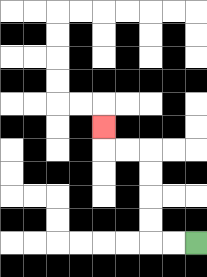{'start': '[8, 10]', 'end': '[4, 5]', 'path_directions': 'L,L,U,U,U,U,L,L,U', 'path_coordinates': '[[8, 10], [7, 10], [6, 10], [6, 9], [6, 8], [6, 7], [6, 6], [5, 6], [4, 6], [4, 5]]'}